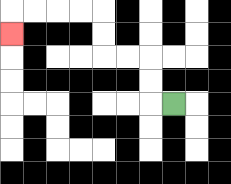{'start': '[7, 4]', 'end': '[0, 1]', 'path_directions': 'L,U,U,L,L,U,U,L,L,L,L,D', 'path_coordinates': '[[7, 4], [6, 4], [6, 3], [6, 2], [5, 2], [4, 2], [4, 1], [4, 0], [3, 0], [2, 0], [1, 0], [0, 0], [0, 1]]'}